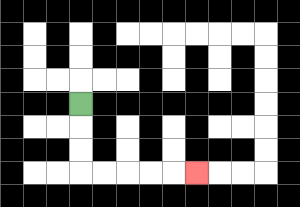{'start': '[3, 4]', 'end': '[8, 7]', 'path_directions': 'D,D,D,R,R,R,R,R', 'path_coordinates': '[[3, 4], [3, 5], [3, 6], [3, 7], [4, 7], [5, 7], [6, 7], [7, 7], [8, 7]]'}